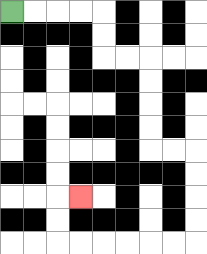{'start': '[0, 0]', 'end': '[3, 8]', 'path_directions': 'R,R,R,R,D,D,R,R,D,D,D,D,R,R,D,D,D,D,L,L,L,L,L,L,U,U,R', 'path_coordinates': '[[0, 0], [1, 0], [2, 0], [3, 0], [4, 0], [4, 1], [4, 2], [5, 2], [6, 2], [6, 3], [6, 4], [6, 5], [6, 6], [7, 6], [8, 6], [8, 7], [8, 8], [8, 9], [8, 10], [7, 10], [6, 10], [5, 10], [4, 10], [3, 10], [2, 10], [2, 9], [2, 8], [3, 8]]'}